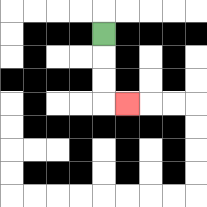{'start': '[4, 1]', 'end': '[5, 4]', 'path_directions': 'D,D,D,R', 'path_coordinates': '[[4, 1], [4, 2], [4, 3], [4, 4], [5, 4]]'}